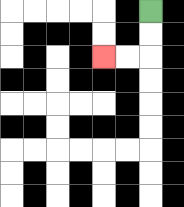{'start': '[6, 0]', 'end': '[4, 2]', 'path_directions': 'D,D,L,L', 'path_coordinates': '[[6, 0], [6, 1], [6, 2], [5, 2], [4, 2]]'}